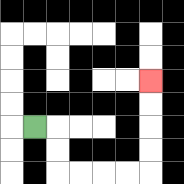{'start': '[1, 5]', 'end': '[6, 3]', 'path_directions': 'R,D,D,R,R,R,R,U,U,U,U', 'path_coordinates': '[[1, 5], [2, 5], [2, 6], [2, 7], [3, 7], [4, 7], [5, 7], [6, 7], [6, 6], [6, 5], [6, 4], [6, 3]]'}